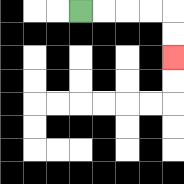{'start': '[3, 0]', 'end': '[7, 2]', 'path_directions': 'R,R,R,R,D,D', 'path_coordinates': '[[3, 0], [4, 0], [5, 0], [6, 0], [7, 0], [7, 1], [7, 2]]'}